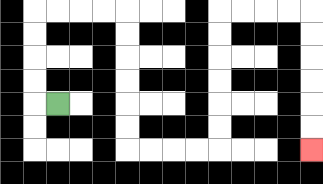{'start': '[2, 4]', 'end': '[13, 6]', 'path_directions': 'L,U,U,U,U,R,R,R,R,D,D,D,D,D,D,R,R,R,R,U,U,U,U,U,U,R,R,R,R,D,D,D,D,D,D', 'path_coordinates': '[[2, 4], [1, 4], [1, 3], [1, 2], [1, 1], [1, 0], [2, 0], [3, 0], [4, 0], [5, 0], [5, 1], [5, 2], [5, 3], [5, 4], [5, 5], [5, 6], [6, 6], [7, 6], [8, 6], [9, 6], [9, 5], [9, 4], [9, 3], [9, 2], [9, 1], [9, 0], [10, 0], [11, 0], [12, 0], [13, 0], [13, 1], [13, 2], [13, 3], [13, 4], [13, 5], [13, 6]]'}